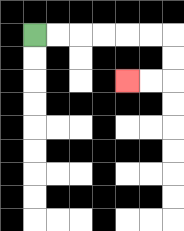{'start': '[1, 1]', 'end': '[5, 3]', 'path_directions': 'R,R,R,R,R,R,D,D,L,L', 'path_coordinates': '[[1, 1], [2, 1], [3, 1], [4, 1], [5, 1], [6, 1], [7, 1], [7, 2], [7, 3], [6, 3], [5, 3]]'}